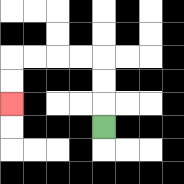{'start': '[4, 5]', 'end': '[0, 4]', 'path_directions': 'U,U,U,L,L,L,L,D,D', 'path_coordinates': '[[4, 5], [4, 4], [4, 3], [4, 2], [3, 2], [2, 2], [1, 2], [0, 2], [0, 3], [0, 4]]'}